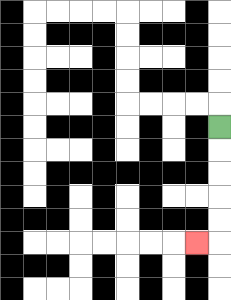{'start': '[9, 5]', 'end': '[8, 10]', 'path_directions': 'D,D,D,D,D,L', 'path_coordinates': '[[9, 5], [9, 6], [9, 7], [9, 8], [9, 9], [9, 10], [8, 10]]'}